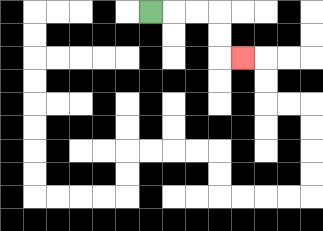{'start': '[6, 0]', 'end': '[10, 2]', 'path_directions': 'R,R,R,D,D,R', 'path_coordinates': '[[6, 0], [7, 0], [8, 0], [9, 0], [9, 1], [9, 2], [10, 2]]'}